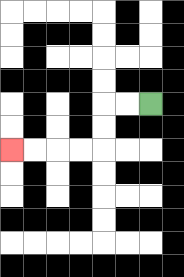{'start': '[6, 4]', 'end': '[0, 6]', 'path_directions': 'L,L,D,D,L,L,L,L', 'path_coordinates': '[[6, 4], [5, 4], [4, 4], [4, 5], [4, 6], [3, 6], [2, 6], [1, 6], [0, 6]]'}